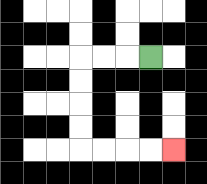{'start': '[6, 2]', 'end': '[7, 6]', 'path_directions': 'L,L,L,D,D,D,D,R,R,R,R', 'path_coordinates': '[[6, 2], [5, 2], [4, 2], [3, 2], [3, 3], [3, 4], [3, 5], [3, 6], [4, 6], [5, 6], [6, 6], [7, 6]]'}